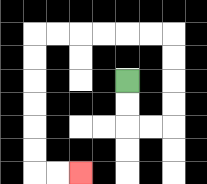{'start': '[5, 3]', 'end': '[3, 7]', 'path_directions': 'D,D,R,R,U,U,U,U,L,L,L,L,L,L,D,D,D,D,D,D,R,R', 'path_coordinates': '[[5, 3], [5, 4], [5, 5], [6, 5], [7, 5], [7, 4], [7, 3], [7, 2], [7, 1], [6, 1], [5, 1], [4, 1], [3, 1], [2, 1], [1, 1], [1, 2], [1, 3], [1, 4], [1, 5], [1, 6], [1, 7], [2, 7], [3, 7]]'}